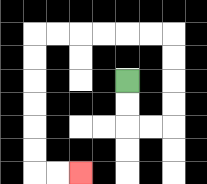{'start': '[5, 3]', 'end': '[3, 7]', 'path_directions': 'D,D,R,R,U,U,U,U,L,L,L,L,L,L,D,D,D,D,D,D,R,R', 'path_coordinates': '[[5, 3], [5, 4], [5, 5], [6, 5], [7, 5], [7, 4], [7, 3], [7, 2], [7, 1], [6, 1], [5, 1], [4, 1], [3, 1], [2, 1], [1, 1], [1, 2], [1, 3], [1, 4], [1, 5], [1, 6], [1, 7], [2, 7], [3, 7]]'}